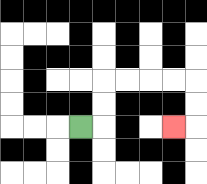{'start': '[3, 5]', 'end': '[7, 5]', 'path_directions': 'R,U,U,R,R,R,R,D,D,L', 'path_coordinates': '[[3, 5], [4, 5], [4, 4], [4, 3], [5, 3], [6, 3], [7, 3], [8, 3], [8, 4], [8, 5], [7, 5]]'}